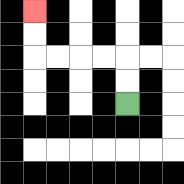{'start': '[5, 4]', 'end': '[1, 0]', 'path_directions': 'U,U,L,L,L,L,U,U', 'path_coordinates': '[[5, 4], [5, 3], [5, 2], [4, 2], [3, 2], [2, 2], [1, 2], [1, 1], [1, 0]]'}